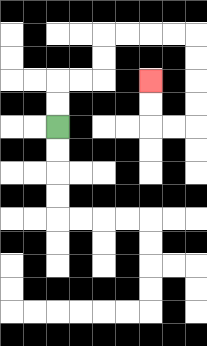{'start': '[2, 5]', 'end': '[6, 3]', 'path_directions': 'U,U,R,R,U,U,R,R,R,R,D,D,D,D,L,L,U,U', 'path_coordinates': '[[2, 5], [2, 4], [2, 3], [3, 3], [4, 3], [4, 2], [4, 1], [5, 1], [6, 1], [7, 1], [8, 1], [8, 2], [8, 3], [8, 4], [8, 5], [7, 5], [6, 5], [6, 4], [6, 3]]'}